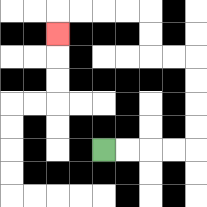{'start': '[4, 6]', 'end': '[2, 1]', 'path_directions': 'R,R,R,R,U,U,U,U,L,L,U,U,L,L,L,L,D', 'path_coordinates': '[[4, 6], [5, 6], [6, 6], [7, 6], [8, 6], [8, 5], [8, 4], [8, 3], [8, 2], [7, 2], [6, 2], [6, 1], [6, 0], [5, 0], [4, 0], [3, 0], [2, 0], [2, 1]]'}